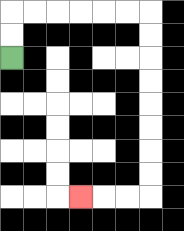{'start': '[0, 2]', 'end': '[3, 8]', 'path_directions': 'U,U,R,R,R,R,R,R,D,D,D,D,D,D,D,D,L,L,L', 'path_coordinates': '[[0, 2], [0, 1], [0, 0], [1, 0], [2, 0], [3, 0], [4, 0], [5, 0], [6, 0], [6, 1], [6, 2], [6, 3], [6, 4], [6, 5], [6, 6], [6, 7], [6, 8], [5, 8], [4, 8], [3, 8]]'}